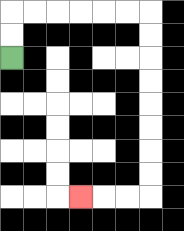{'start': '[0, 2]', 'end': '[3, 8]', 'path_directions': 'U,U,R,R,R,R,R,R,D,D,D,D,D,D,D,D,L,L,L', 'path_coordinates': '[[0, 2], [0, 1], [0, 0], [1, 0], [2, 0], [3, 0], [4, 0], [5, 0], [6, 0], [6, 1], [6, 2], [6, 3], [6, 4], [6, 5], [6, 6], [6, 7], [6, 8], [5, 8], [4, 8], [3, 8]]'}